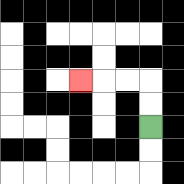{'start': '[6, 5]', 'end': '[3, 3]', 'path_directions': 'U,U,L,L,L', 'path_coordinates': '[[6, 5], [6, 4], [6, 3], [5, 3], [4, 3], [3, 3]]'}